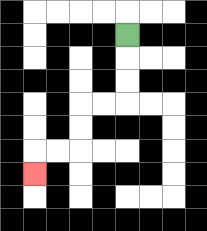{'start': '[5, 1]', 'end': '[1, 7]', 'path_directions': 'D,D,D,L,L,D,D,L,L,D', 'path_coordinates': '[[5, 1], [5, 2], [5, 3], [5, 4], [4, 4], [3, 4], [3, 5], [3, 6], [2, 6], [1, 6], [1, 7]]'}